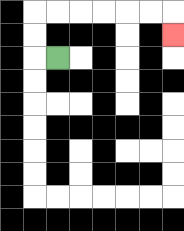{'start': '[2, 2]', 'end': '[7, 1]', 'path_directions': 'L,U,U,R,R,R,R,R,R,D', 'path_coordinates': '[[2, 2], [1, 2], [1, 1], [1, 0], [2, 0], [3, 0], [4, 0], [5, 0], [6, 0], [7, 0], [7, 1]]'}